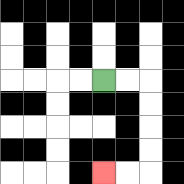{'start': '[4, 3]', 'end': '[4, 7]', 'path_directions': 'R,R,D,D,D,D,L,L', 'path_coordinates': '[[4, 3], [5, 3], [6, 3], [6, 4], [6, 5], [6, 6], [6, 7], [5, 7], [4, 7]]'}